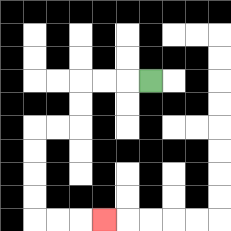{'start': '[6, 3]', 'end': '[4, 9]', 'path_directions': 'L,L,L,D,D,L,L,D,D,D,D,R,R,R', 'path_coordinates': '[[6, 3], [5, 3], [4, 3], [3, 3], [3, 4], [3, 5], [2, 5], [1, 5], [1, 6], [1, 7], [1, 8], [1, 9], [2, 9], [3, 9], [4, 9]]'}